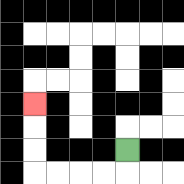{'start': '[5, 6]', 'end': '[1, 4]', 'path_directions': 'D,L,L,L,L,U,U,U', 'path_coordinates': '[[5, 6], [5, 7], [4, 7], [3, 7], [2, 7], [1, 7], [1, 6], [1, 5], [1, 4]]'}